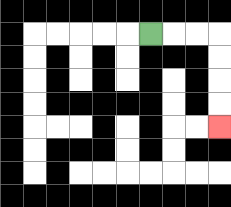{'start': '[6, 1]', 'end': '[9, 5]', 'path_directions': 'R,R,R,D,D,D,D', 'path_coordinates': '[[6, 1], [7, 1], [8, 1], [9, 1], [9, 2], [9, 3], [9, 4], [9, 5]]'}